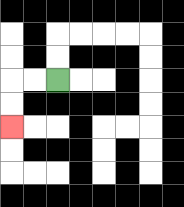{'start': '[2, 3]', 'end': '[0, 5]', 'path_directions': 'L,L,D,D', 'path_coordinates': '[[2, 3], [1, 3], [0, 3], [0, 4], [0, 5]]'}